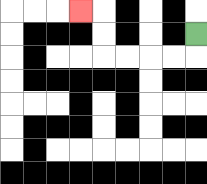{'start': '[8, 1]', 'end': '[3, 0]', 'path_directions': 'D,L,L,L,L,U,U,L', 'path_coordinates': '[[8, 1], [8, 2], [7, 2], [6, 2], [5, 2], [4, 2], [4, 1], [4, 0], [3, 0]]'}